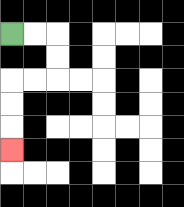{'start': '[0, 1]', 'end': '[0, 6]', 'path_directions': 'R,R,D,D,L,L,D,D,D', 'path_coordinates': '[[0, 1], [1, 1], [2, 1], [2, 2], [2, 3], [1, 3], [0, 3], [0, 4], [0, 5], [0, 6]]'}